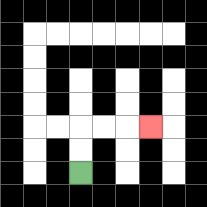{'start': '[3, 7]', 'end': '[6, 5]', 'path_directions': 'U,U,R,R,R', 'path_coordinates': '[[3, 7], [3, 6], [3, 5], [4, 5], [5, 5], [6, 5]]'}